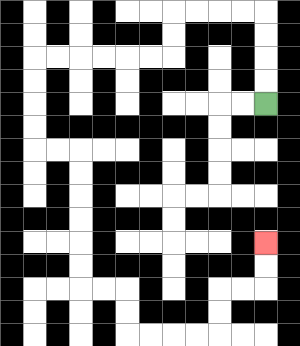{'start': '[11, 4]', 'end': '[11, 10]', 'path_directions': 'U,U,U,U,L,L,L,L,D,D,L,L,L,L,L,L,D,D,D,D,R,R,D,D,D,D,D,D,R,R,D,D,R,R,R,R,U,U,R,R,U,U', 'path_coordinates': '[[11, 4], [11, 3], [11, 2], [11, 1], [11, 0], [10, 0], [9, 0], [8, 0], [7, 0], [7, 1], [7, 2], [6, 2], [5, 2], [4, 2], [3, 2], [2, 2], [1, 2], [1, 3], [1, 4], [1, 5], [1, 6], [2, 6], [3, 6], [3, 7], [3, 8], [3, 9], [3, 10], [3, 11], [3, 12], [4, 12], [5, 12], [5, 13], [5, 14], [6, 14], [7, 14], [8, 14], [9, 14], [9, 13], [9, 12], [10, 12], [11, 12], [11, 11], [11, 10]]'}